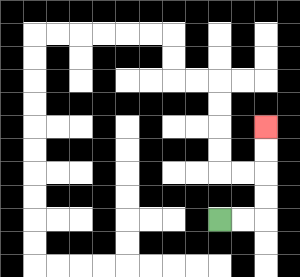{'start': '[9, 9]', 'end': '[11, 5]', 'path_directions': 'R,R,U,U,U,U', 'path_coordinates': '[[9, 9], [10, 9], [11, 9], [11, 8], [11, 7], [11, 6], [11, 5]]'}